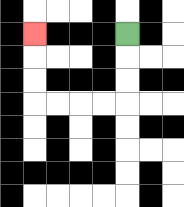{'start': '[5, 1]', 'end': '[1, 1]', 'path_directions': 'D,D,D,L,L,L,L,U,U,U', 'path_coordinates': '[[5, 1], [5, 2], [5, 3], [5, 4], [4, 4], [3, 4], [2, 4], [1, 4], [1, 3], [1, 2], [1, 1]]'}